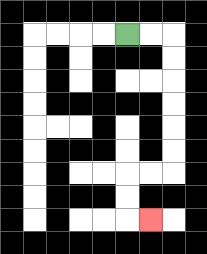{'start': '[5, 1]', 'end': '[6, 9]', 'path_directions': 'R,R,D,D,D,D,D,D,L,L,D,D,R', 'path_coordinates': '[[5, 1], [6, 1], [7, 1], [7, 2], [7, 3], [7, 4], [7, 5], [7, 6], [7, 7], [6, 7], [5, 7], [5, 8], [5, 9], [6, 9]]'}